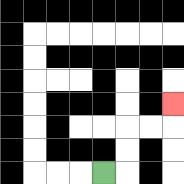{'start': '[4, 7]', 'end': '[7, 4]', 'path_directions': 'R,U,U,R,R,U', 'path_coordinates': '[[4, 7], [5, 7], [5, 6], [5, 5], [6, 5], [7, 5], [7, 4]]'}